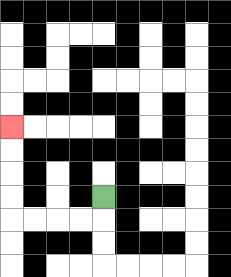{'start': '[4, 8]', 'end': '[0, 5]', 'path_directions': 'D,L,L,L,L,U,U,U,U', 'path_coordinates': '[[4, 8], [4, 9], [3, 9], [2, 9], [1, 9], [0, 9], [0, 8], [0, 7], [0, 6], [0, 5]]'}